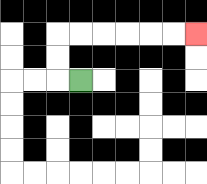{'start': '[3, 3]', 'end': '[8, 1]', 'path_directions': 'L,U,U,R,R,R,R,R,R', 'path_coordinates': '[[3, 3], [2, 3], [2, 2], [2, 1], [3, 1], [4, 1], [5, 1], [6, 1], [7, 1], [8, 1]]'}